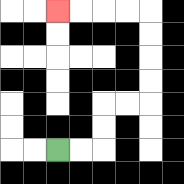{'start': '[2, 6]', 'end': '[2, 0]', 'path_directions': 'R,R,U,U,R,R,U,U,U,U,L,L,L,L', 'path_coordinates': '[[2, 6], [3, 6], [4, 6], [4, 5], [4, 4], [5, 4], [6, 4], [6, 3], [6, 2], [6, 1], [6, 0], [5, 0], [4, 0], [3, 0], [2, 0]]'}